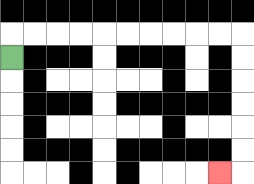{'start': '[0, 2]', 'end': '[9, 7]', 'path_directions': 'U,R,R,R,R,R,R,R,R,R,R,D,D,D,D,D,D,L', 'path_coordinates': '[[0, 2], [0, 1], [1, 1], [2, 1], [3, 1], [4, 1], [5, 1], [6, 1], [7, 1], [8, 1], [9, 1], [10, 1], [10, 2], [10, 3], [10, 4], [10, 5], [10, 6], [10, 7], [9, 7]]'}